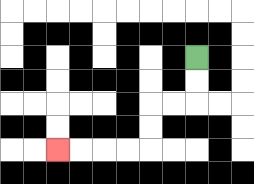{'start': '[8, 2]', 'end': '[2, 6]', 'path_directions': 'D,D,L,L,D,D,L,L,L,L', 'path_coordinates': '[[8, 2], [8, 3], [8, 4], [7, 4], [6, 4], [6, 5], [6, 6], [5, 6], [4, 6], [3, 6], [2, 6]]'}